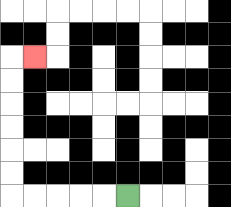{'start': '[5, 8]', 'end': '[1, 2]', 'path_directions': 'L,L,L,L,L,U,U,U,U,U,U,R', 'path_coordinates': '[[5, 8], [4, 8], [3, 8], [2, 8], [1, 8], [0, 8], [0, 7], [0, 6], [0, 5], [0, 4], [0, 3], [0, 2], [1, 2]]'}